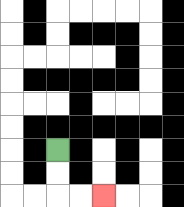{'start': '[2, 6]', 'end': '[4, 8]', 'path_directions': 'D,D,R,R', 'path_coordinates': '[[2, 6], [2, 7], [2, 8], [3, 8], [4, 8]]'}